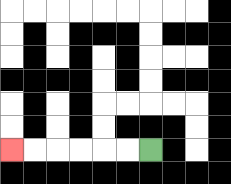{'start': '[6, 6]', 'end': '[0, 6]', 'path_directions': 'L,L,L,L,L,L', 'path_coordinates': '[[6, 6], [5, 6], [4, 6], [3, 6], [2, 6], [1, 6], [0, 6]]'}